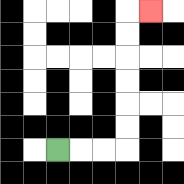{'start': '[2, 6]', 'end': '[6, 0]', 'path_directions': 'R,R,R,U,U,U,U,U,U,R', 'path_coordinates': '[[2, 6], [3, 6], [4, 6], [5, 6], [5, 5], [5, 4], [5, 3], [5, 2], [5, 1], [5, 0], [6, 0]]'}